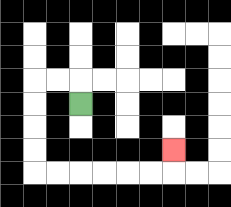{'start': '[3, 4]', 'end': '[7, 6]', 'path_directions': 'U,L,L,D,D,D,D,R,R,R,R,R,R,U', 'path_coordinates': '[[3, 4], [3, 3], [2, 3], [1, 3], [1, 4], [1, 5], [1, 6], [1, 7], [2, 7], [3, 7], [4, 7], [5, 7], [6, 7], [7, 7], [7, 6]]'}